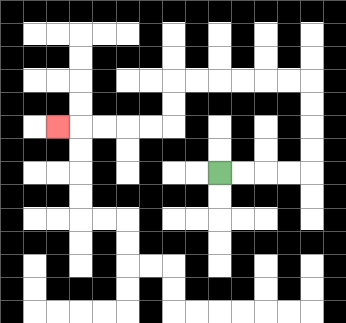{'start': '[9, 7]', 'end': '[2, 5]', 'path_directions': 'R,R,R,R,U,U,U,U,L,L,L,L,L,L,D,D,L,L,L,L,L', 'path_coordinates': '[[9, 7], [10, 7], [11, 7], [12, 7], [13, 7], [13, 6], [13, 5], [13, 4], [13, 3], [12, 3], [11, 3], [10, 3], [9, 3], [8, 3], [7, 3], [7, 4], [7, 5], [6, 5], [5, 5], [4, 5], [3, 5], [2, 5]]'}